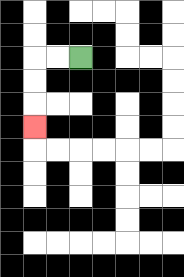{'start': '[3, 2]', 'end': '[1, 5]', 'path_directions': 'L,L,D,D,D', 'path_coordinates': '[[3, 2], [2, 2], [1, 2], [1, 3], [1, 4], [1, 5]]'}